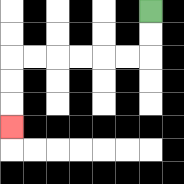{'start': '[6, 0]', 'end': '[0, 5]', 'path_directions': 'D,D,L,L,L,L,L,L,D,D,D', 'path_coordinates': '[[6, 0], [6, 1], [6, 2], [5, 2], [4, 2], [3, 2], [2, 2], [1, 2], [0, 2], [0, 3], [0, 4], [0, 5]]'}